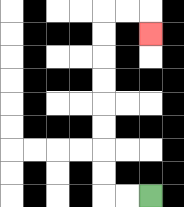{'start': '[6, 8]', 'end': '[6, 1]', 'path_directions': 'L,L,U,U,U,U,U,U,U,U,R,R,D', 'path_coordinates': '[[6, 8], [5, 8], [4, 8], [4, 7], [4, 6], [4, 5], [4, 4], [4, 3], [4, 2], [4, 1], [4, 0], [5, 0], [6, 0], [6, 1]]'}